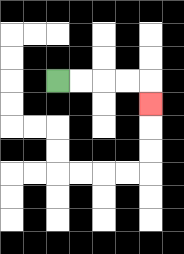{'start': '[2, 3]', 'end': '[6, 4]', 'path_directions': 'R,R,R,R,D', 'path_coordinates': '[[2, 3], [3, 3], [4, 3], [5, 3], [6, 3], [6, 4]]'}